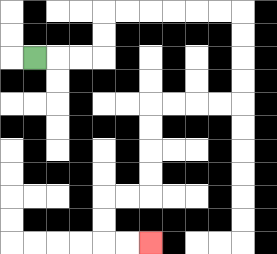{'start': '[1, 2]', 'end': '[6, 10]', 'path_directions': 'R,R,R,U,U,R,R,R,R,R,R,D,D,D,D,L,L,L,L,D,D,D,D,L,L,D,D,R,R', 'path_coordinates': '[[1, 2], [2, 2], [3, 2], [4, 2], [4, 1], [4, 0], [5, 0], [6, 0], [7, 0], [8, 0], [9, 0], [10, 0], [10, 1], [10, 2], [10, 3], [10, 4], [9, 4], [8, 4], [7, 4], [6, 4], [6, 5], [6, 6], [6, 7], [6, 8], [5, 8], [4, 8], [4, 9], [4, 10], [5, 10], [6, 10]]'}